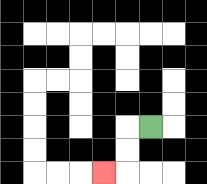{'start': '[6, 5]', 'end': '[4, 7]', 'path_directions': 'L,D,D,L', 'path_coordinates': '[[6, 5], [5, 5], [5, 6], [5, 7], [4, 7]]'}